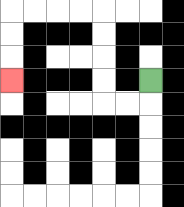{'start': '[6, 3]', 'end': '[0, 3]', 'path_directions': 'D,L,L,U,U,U,U,L,L,L,L,D,D,D', 'path_coordinates': '[[6, 3], [6, 4], [5, 4], [4, 4], [4, 3], [4, 2], [4, 1], [4, 0], [3, 0], [2, 0], [1, 0], [0, 0], [0, 1], [0, 2], [0, 3]]'}